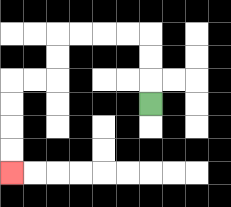{'start': '[6, 4]', 'end': '[0, 7]', 'path_directions': 'U,U,U,L,L,L,L,D,D,L,L,D,D,D,D', 'path_coordinates': '[[6, 4], [6, 3], [6, 2], [6, 1], [5, 1], [4, 1], [3, 1], [2, 1], [2, 2], [2, 3], [1, 3], [0, 3], [0, 4], [0, 5], [0, 6], [0, 7]]'}